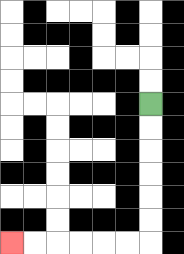{'start': '[6, 4]', 'end': '[0, 10]', 'path_directions': 'D,D,D,D,D,D,L,L,L,L,L,L', 'path_coordinates': '[[6, 4], [6, 5], [6, 6], [6, 7], [6, 8], [6, 9], [6, 10], [5, 10], [4, 10], [3, 10], [2, 10], [1, 10], [0, 10]]'}